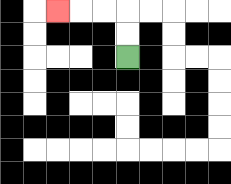{'start': '[5, 2]', 'end': '[2, 0]', 'path_directions': 'U,U,L,L,L', 'path_coordinates': '[[5, 2], [5, 1], [5, 0], [4, 0], [3, 0], [2, 0]]'}